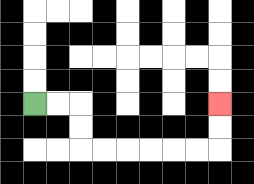{'start': '[1, 4]', 'end': '[9, 4]', 'path_directions': 'R,R,D,D,R,R,R,R,R,R,U,U', 'path_coordinates': '[[1, 4], [2, 4], [3, 4], [3, 5], [3, 6], [4, 6], [5, 6], [6, 6], [7, 6], [8, 6], [9, 6], [9, 5], [9, 4]]'}